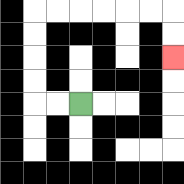{'start': '[3, 4]', 'end': '[7, 2]', 'path_directions': 'L,L,U,U,U,U,R,R,R,R,R,R,D,D', 'path_coordinates': '[[3, 4], [2, 4], [1, 4], [1, 3], [1, 2], [1, 1], [1, 0], [2, 0], [3, 0], [4, 0], [5, 0], [6, 0], [7, 0], [7, 1], [7, 2]]'}